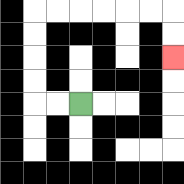{'start': '[3, 4]', 'end': '[7, 2]', 'path_directions': 'L,L,U,U,U,U,R,R,R,R,R,R,D,D', 'path_coordinates': '[[3, 4], [2, 4], [1, 4], [1, 3], [1, 2], [1, 1], [1, 0], [2, 0], [3, 0], [4, 0], [5, 0], [6, 0], [7, 0], [7, 1], [7, 2]]'}